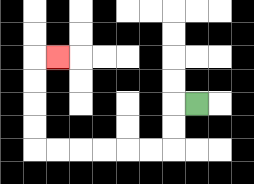{'start': '[8, 4]', 'end': '[2, 2]', 'path_directions': 'L,D,D,L,L,L,L,L,L,U,U,U,U,R', 'path_coordinates': '[[8, 4], [7, 4], [7, 5], [7, 6], [6, 6], [5, 6], [4, 6], [3, 6], [2, 6], [1, 6], [1, 5], [1, 4], [1, 3], [1, 2], [2, 2]]'}